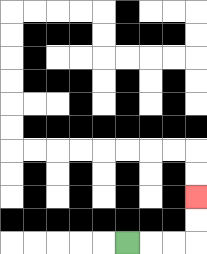{'start': '[5, 10]', 'end': '[8, 8]', 'path_directions': 'R,R,R,U,U', 'path_coordinates': '[[5, 10], [6, 10], [7, 10], [8, 10], [8, 9], [8, 8]]'}